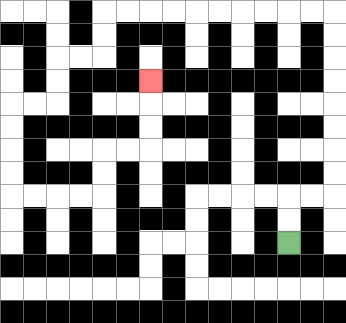{'start': '[12, 10]', 'end': '[6, 3]', 'path_directions': 'U,U,R,R,U,U,U,U,U,U,U,U,L,L,L,L,L,L,L,L,L,L,D,D,L,L,D,D,L,L,D,D,D,D,R,R,R,R,U,U,R,R,U,U,U', 'path_coordinates': '[[12, 10], [12, 9], [12, 8], [13, 8], [14, 8], [14, 7], [14, 6], [14, 5], [14, 4], [14, 3], [14, 2], [14, 1], [14, 0], [13, 0], [12, 0], [11, 0], [10, 0], [9, 0], [8, 0], [7, 0], [6, 0], [5, 0], [4, 0], [4, 1], [4, 2], [3, 2], [2, 2], [2, 3], [2, 4], [1, 4], [0, 4], [0, 5], [0, 6], [0, 7], [0, 8], [1, 8], [2, 8], [3, 8], [4, 8], [4, 7], [4, 6], [5, 6], [6, 6], [6, 5], [6, 4], [6, 3]]'}